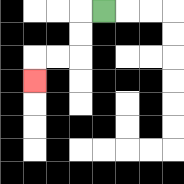{'start': '[4, 0]', 'end': '[1, 3]', 'path_directions': 'L,D,D,L,L,D', 'path_coordinates': '[[4, 0], [3, 0], [3, 1], [3, 2], [2, 2], [1, 2], [1, 3]]'}